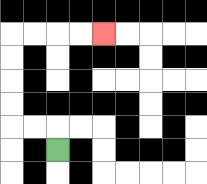{'start': '[2, 6]', 'end': '[4, 1]', 'path_directions': 'U,L,L,U,U,U,U,R,R,R,R', 'path_coordinates': '[[2, 6], [2, 5], [1, 5], [0, 5], [0, 4], [0, 3], [0, 2], [0, 1], [1, 1], [2, 1], [3, 1], [4, 1]]'}